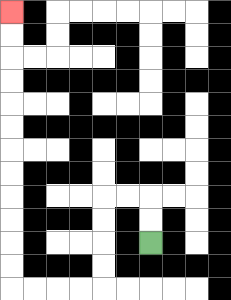{'start': '[6, 10]', 'end': '[0, 0]', 'path_directions': 'U,U,L,L,D,D,D,D,L,L,L,L,U,U,U,U,U,U,U,U,U,U,U,U', 'path_coordinates': '[[6, 10], [6, 9], [6, 8], [5, 8], [4, 8], [4, 9], [4, 10], [4, 11], [4, 12], [3, 12], [2, 12], [1, 12], [0, 12], [0, 11], [0, 10], [0, 9], [0, 8], [0, 7], [0, 6], [0, 5], [0, 4], [0, 3], [0, 2], [0, 1], [0, 0]]'}